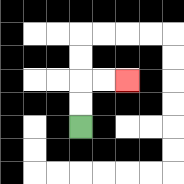{'start': '[3, 5]', 'end': '[5, 3]', 'path_directions': 'U,U,R,R', 'path_coordinates': '[[3, 5], [3, 4], [3, 3], [4, 3], [5, 3]]'}